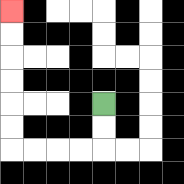{'start': '[4, 4]', 'end': '[0, 0]', 'path_directions': 'D,D,L,L,L,L,U,U,U,U,U,U', 'path_coordinates': '[[4, 4], [4, 5], [4, 6], [3, 6], [2, 6], [1, 6], [0, 6], [0, 5], [0, 4], [0, 3], [0, 2], [0, 1], [0, 0]]'}